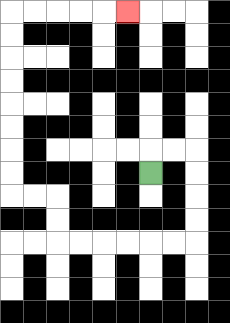{'start': '[6, 7]', 'end': '[5, 0]', 'path_directions': 'U,R,R,D,D,D,D,L,L,L,L,L,L,U,U,L,L,U,U,U,U,U,U,U,U,R,R,R,R,R', 'path_coordinates': '[[6, 7], [6, 6], [7, 6], [8, 6], [8, 7], [8, 8], [8, 9], [8, 10], [7, 10], [6, 10], [5, 10], [4, 10], [3, 10], [2, 10], [2, 9], [2, 8], [1, 8], [0, 8], [0, 7], [0, 6], [0, 5], [0, 4], [0, 3], [0, 2], [0, 1], [0, 0], [1, 0], [2, 0], [3, 0], [4, 0], [5, 0]]'}